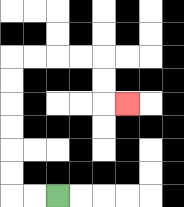{'start': '[2, 8]', 'end': '[5, 4]', 'path_directions': 'L,L,U,U,U,U,U,U,R,R,R,R,D,D,R', 'path_coordinates': '[[2, 8], [1, 8], [0, 8], [0, 7], [0, 6], [0, 5], [0, 4], [0, 3], [0, 2], [1, 2], [2, 2], [3, 2], [4, 2], [4, 3], [4, 4], [5, 4]]'}